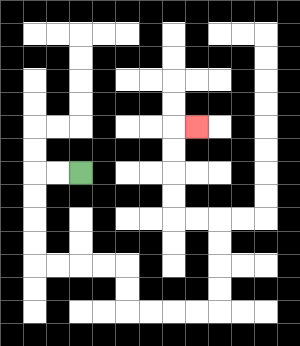{'start': '[3, 7]', 'end': '[8, 5]', 'path_directions': 'L,L,D,D,D,D,R,R,R,R,D,D,R,R,R,R,U,U,U,U,L,L,U,U,U,U,R', 'path_coordinates': '[[3, 7], [2, 7], [1, 7], [1, 8], [1, 9], [1, 10], [1, 11], [2, 11], [3, 11], [4, 11], [5, 11], [5, 12], [5, 13], [6, 13], [7, 13], [8, 13], [9, 13], [9, 12], [9, 11], [9, 10], [9, 9], [8, 9], [7, 9], [7, 8], [7, 7], [7, 6], [7, 5], [8, 5]]'}